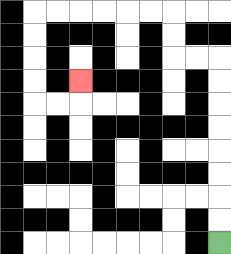{'start': '[9, 10]', 'end': '[3, 3]', 'path_directions': 'U,U,U,U,U,U,U,U,L,L,U,U,L,L,L,L,L,L,D,D,D,D,R,R,U', 'path_coordinates': '[[9, 10], [9, 9], [9, 8], [9, 7], [9, 6], [9, 5], [9, 4], [9, 3], [9, 2], [8, 2], [7, 2], [7, 1], [7, 0], [6, 0], [5, 0], [4, 0], [3, 0], [2, 0], [1, 0], [1, 1], [1, 2], [1, 3], [1, 4], [2, 4], [3, 4], [3, 3]]'}